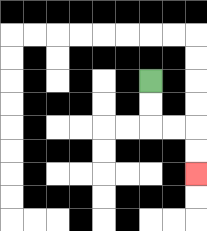{'start': '[6, 3]', 'end': '[8, 7]', 'path_directions': 'D,D,R,R,D,D', 'path_coordinates': '[[6, 3], [6, 4], [6, 5], [7, 5], [8, 5], [8, 6], [8, 7]]'}